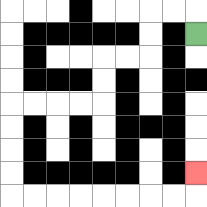{'start': '[8, 1]', 'end': '[8, 7]', 'path_directions': 'U,L,L,D,D,L,L,D,D,L,L,L,L,D,D,D,D,R,R,R,R,R,R,R,R,U', 'path_coordinates': '[[8, 1], [8, 0], [7, 0], [6, 0], [6, 1], [6, 2], [5, 2], [4, 2], [4, 3], [4, 4], [3, 4], [2, 4], [1, 4], [0, 4], [0, 5], [0, 6], [0, 7], [0, 8], [1, 8], [2, 8], [3, 8], [4, 8], [5, 8], [6, 8], [7, 8], [8, 8], [8, 7]]'}